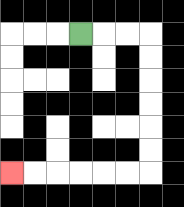{'start': '[3, 1]', 'end': '[0, 7]', 'path_directions': 'R,R,R,D,D,D,D,D,D,L,L,L,L,L,L', 'path_coordinates': '[[3, 1], [4, 1], [5, 1], [6, 1], [6, 2], [6, 3], [6, 4], [6, 5], [6, 6], [6, 7], [5, 7], [4, 7], [3, 7], [2, 7], [1, 7], [0, 7]]'}